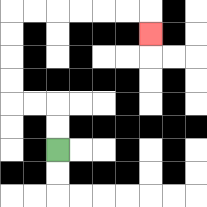{'start': '[2, 6]', 'end': '[6, 1]', 'path_directions': 'U,U,L,L,U,U,U,U,R,R,R,R,R,R,D', 'path_coordinates': '[[2, 6], [2, 5], [2, 4], [1, 4], [0, 4], [0, 3], [0, 2], [0, 1], [0, 0], [1, 0], [2, 0], [3, 0], [4, 0], [5, 0], [6, 0], [6, 1]]'}